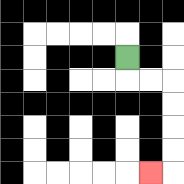{'start': '[5, 2]', 'end': '[6, 7]', 'path_directions': 'D,R,R,D,D,D,D,L', 'path_coordinates': '[[5, 2], [5, 3], [6, 3], [7, 3], [7, 4], [7, 5], [7, 6], [7, 7], [6, 7]]'}